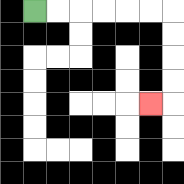{'start': '[1, 0]', 'end': '[6, 4]', 'path_directions': 'R,R,R,R,R,R,D,D,D,D,L', 'path_coordinates': '[[1, 0], [2, 0], [3, 0], [4, 0], [5, 0], [6, 0], [7, 0], [7, 1], [7, 2], [7, 3], [7, 4], [6, 4]]'}